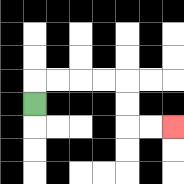{'start': '[1, 4]', 'end': '[7, 5]', 'path_directions': 'U,R,R,R,R,D,D,R,R', 'path_coordinates': '[[1, 4], [1, 3], [2, 3], [3, 3], [4, 3], [5, 3], [5, 4], [5, 5], [6, 5], [7, 5]]'}